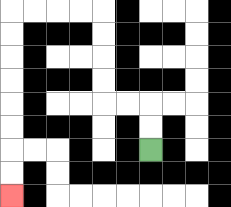{'start': '[6, 6]', 'end': '[0, 8]', 'path_directions': 'U,U,L,L,U,U,U,U,L,L,L,L,D,D,D,D,D,D,D,D', 'path_coordinates': '[[6, 6], [6, 5], [6, 4], [5, 4], [4, 4], [4, 3], [4, 2], [4, 1], [4, 0], [3, 0], [2, 0], [1, 0], [0, 0], [0, 1], [0, 2], [0, 3], [0, 4], [0, 5], [0, 6], [0, 7], [0, 8]]'}